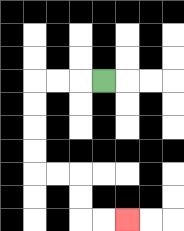{'start': '[4, 3]', 'end': '[5, 9]', 'path_directions': 'L,L,L,D,D,D,D,R,R,D,D,R,R', 'path_coordinates': '[[4, 3], [3, 3], [2, 3], [1, 3], [1, 4], [1, 5], [1, 6], [1, 7], [2, 7], [3, 7], [3, 8], [3, 9], [4, 9], [5, 9]]'}